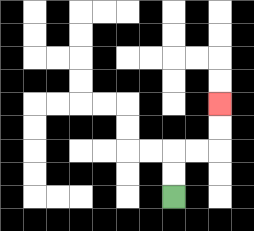{'start': '[7, 8]', 'end': '[9, 4]', 'path_directions': 'U,U,R,R,U,U', 'path_coordinates': '[[7, 8], [7, 7], [7, 6], [8, 6], [9, 6], [9, 5], [9, 4]]'}